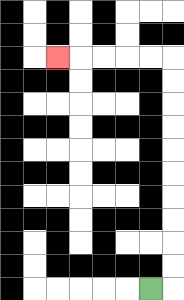{'start': '[6, 12]', 'end': '[2, 2]', 'path_directions': 'R,U,U,U,U,U,U,U,U,U,U,L,L,L,L,L', 'path_coordinates': '[[6, 12], [7, 12], [7, 11], [7, 10], [7, 9], [7, 8], [7, 7], [7, 6], [7, 5], [7, 4], [7, 3], [7, 2], [6, 2], [5, 2], [4, 2], [3, 2], [2, 2]]'}